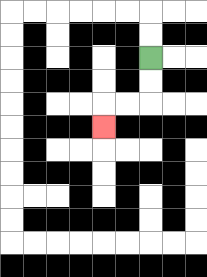{'start': '[6, 2]', 'end': '[4, 5]', 'path_directions': 'D,D,L,L,D', 'path_coordinates': '[[6, 2], [6, 3], [6, 4], [5, 4], [4, 4], [4, 5]]'}